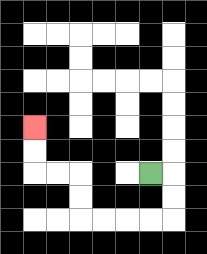{'start': '[6, 7]', 'end': '[1, 5]', 'path_directions': 'R,D,D,L,L,L,L,U,U,L,L,U,U', 'path_coordinates': '[[6, 7], [7, 7], [7, 8], [7, 9], [6, 9], [5, 9], [4, 9], [3, 9], [3, 8], [3, 7], [2, 7], [1, 7], [1, 6], [1, 5]]'}